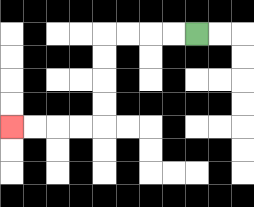{'start': '[8, 1]', 'end': '[0, 5]', 'path_directions': 'L,L,L,L,D,D,D,D,L,L,L,L', 'path_coordinates': '[[8, 1], [7, 1], [6, 1], [5, 1], [4, 1], [4, 2], [4, 3], [4, 4], [4, 5], [3, 5], [2, 5], [1, 5], [0, 5]]'}